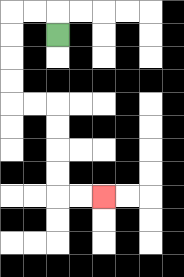{'start': '[2, 1]', 'end': '[4, 8]', 'path_directions': 'U,L,L,D,D,D,D,R,R,D,D,D,D,R,R', 'path_coordinates': '[[2, 1], [2, 0], [1, 0], [0, 0], [0, 1], [0, 2], [0, 3], [0, 4], [1, 4], [2, 4], [2, 5], [2, 6], [2, 7], [2, 8], [3, 8], [4, 8]]'}